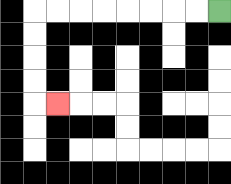{'start': '[9, 0]', 'end': '[2, 4]', 'path_directions': 'L,L,L,L,L,L,L,L,D,D,D,D,R', 'path_coordinates': '[[9, 0], [8, 0], [7, 0], [6, 0], [5, 0], [4, 0], [3, 0], [2, 0], [1, 0], [1, 1], [1, 2], [1, 3], [1, 4], [2, 4]]'}